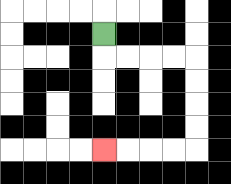{'start': '[4, 1]', 'end': '[4, 6]', 'path_directions': 'D,R,R,R,R,D,D,D,D,L,L,L,L', 'path_coordinates': '[[4, 1], [4, 2], [5, 2], [6, 2], [7, 2], [8, 2], [8, 3], [8, 4], [8, 5], [8, 6], [7, 6], [6, 6], [5, 6], [4, 6]]'}